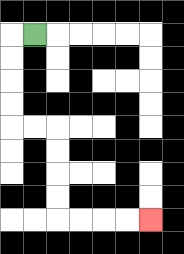{'start': '[1, 1]', 'end': '[6, 9]', 'path_directions': 'L,D,D,D,D,R,R,D,D,D,D,R,R,R,R', 'path_coordinates': '[[1, 1], [0, 1], [0, 2], [0, 3], [0, 4], [0, 5], [1, 5], [2, 5], [2, 6], [2, 7], [2, 8], [2, 9], [3, 9], [4, 9], [5, 9], [6, 9]]'}